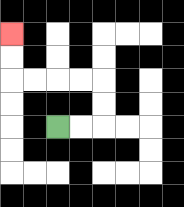{'start': '[2, 5]', 'end': '[0, 1]', 'path_directions': 'R,R,U,U,L,L,L,L,U,U', 'path_coordinates': '[[2, 5], [3, 5], [4, 5], [4, 4], [4, 3], [3, 3], [2, 3], [1, 3], [0, 3], [0, 2], [0, 1]]'}